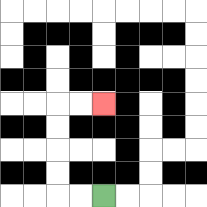{'start': '[4, 8]', 'end': '[4, 4]', 'path_directions': 'L,L,U,U,U,U,R,R', 'path_coordinates': '[[4, 8], [3, 8], [2, 8], [2, 7], [2, 6], [2, 5], [2, 4], [3, 4], [4, 4]]'}